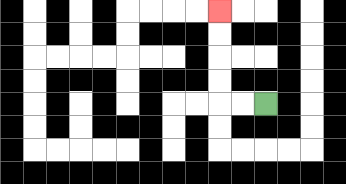{'start': '[11, 4]', 'end': '[9, 0]', 'path_directions': 'L,L,U,U,U,U', 'path_coordinates': '[[11, 4], [10, 4], [9, 4], [9, 3], [9, 2], [9, 1], [9, 0]]'}